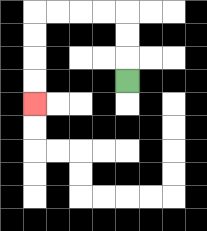{'start': '[5, 3]', 'end': '[1, 4]', 'path_directions': 'U,U,U,L,L,L,L,D,D,D,D', 'path_coordinates': '[[5, 3], [5, 2], [5, 1], [5, 0], [4, 0], [3, 0], [2, 0], [1, 0], [1, 1], [1, 2], [1, 3], [1, 4]]'}